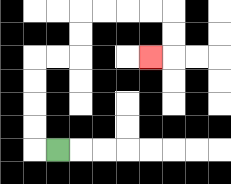{'start': '[2, 6]', 'end': '[6, 2]', 'path_directions': 'L,U,U,U,U,R,R,U,U,R,R,R,R,D,D,L', 'path_coordinates': '[[2, 6], [1, 6], [1, 5], [1, 4], [1, 3], [1, 2], [2, 2], [3, 2], [3, 1], [3, 0], [4, 0], [5, 0], [6, 0], [7, 0], [7, 1], [7, 2], [6, 2]]'}